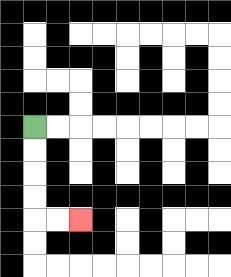{'start': '[1, 5]', 'end': '[3, 9]', 'path_directions': 'D,D,D,D,R,R', 'path_coordinates': '[[1, 5], [1, 6], [1, 7], [1, 8], [1, 9], [2, 9], [3, 9]]'}